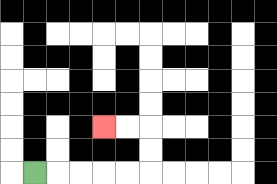{'start': '[1, 7]', 'end': '[4, 5]', 'path_directions': 'R,R,R,R,R,U,U,L,L', 'path_coordinates': '[[1, 7], [2, 7], [3, 7], [4, 7], [5, 7], [6, 7], [6, 6], [6, 5], [5, 5], [4, 5]]'}